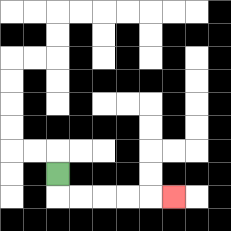{'start': '[2, 7]', 'end': '[7, 8]', 'path_directions': 'D,R,R,R,R,R', 'path_coordinates': '[[2, 7], [2, 8], [3, 8], [4, 8], [5, 8], [6, 8], [7, 8]]'}